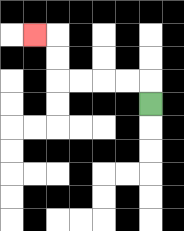{'start': '[6, 4]', 'end': '[1, 1]', 'path_directions': 'U,L,L,L,L,U,U,L', 'path_coordinates': '[[6, 4], [6, 3], [5, 3], [4, 3], [3, 3], [2, 3], [2, 2], [2, 1], [1, 1]]'}